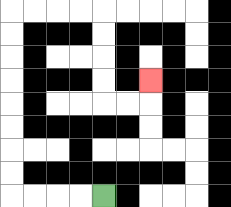{'start': '[4, 8]', 'end': '[6, 3]', 'path_directions': 'L,L,L,L,U,U,U,U,U,U,U,U,R,R,R,R,D,D,D,D,R,R,U', 'path_coordinates': '[[4, 8], [3, 8], [2, 8], [1, 8], [0, 8], [0, 7], [0, 6], [0, 5], [0, 4], [0, 3], [0, 2], [0, 1], [0, 0], [1, 0], [2, 0], [3, 0], [4, 0], [4, 1], [4, 2], [4, 3], [4, 4], [5, 4], [6, 4], [6, 3]]'}